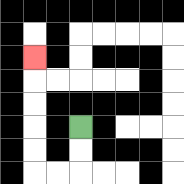{'start': '[3, 5]', 'end': '[1, 2]', 'path_directions': 'D,D,L,L,U,U,U,U,U', 'path_coordinates': '[[3, 5], [3, 6], [3, 7], [2, 7], [1, 7], [1, 6], [1, 5], [1, 4], [1, 3], [1, 2]]'}